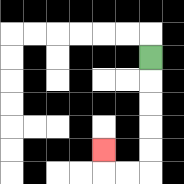{'start': '[6, 2]', 'end': '[4, 6]', 'path_directions': 'D,D,D,D,D,L,L,U', 'path_coordinates': '[[6, 2], [6, 3], [6, 4], [6, 5], [6, 6], [6, 7], [5, 7], [4, 7], [4, 6]]'}